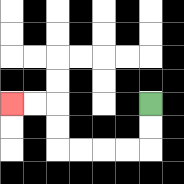{'start': '[6, 4]', 'end': '[0, 4]', 'path_directions': 'D,D,L,L,L,L,U,U,L,L', 'path_coordinates': '[[6, 4], [6, 5], [6, 6], [5, 6], [4, 6], [3, 6], [2, 6], [2, 5], [2, 4], [1, 4], [0, 4]]'}